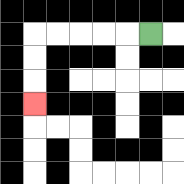{'start': '[6, 1]', 'end': '[1, 4]', 'path_directions': 'L,L,L,L,L,D,D,D', 'path_coordinates': '[[6, 1], [5, 1], [4, 1], [3, 1], [2, 1], [1, 1], [1, 2], [1, 3], [1, 4]]'}